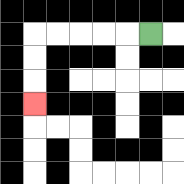{'start': '[6, 1]', 'end': '[1, 4]', 'path_directions': 'L,L,L,L,L,D,D,D', 'path_coordinates': '[[6, 1], [5, 1], [4, 1], [3, 1], [2, 1], [1, 1], [1, 2], [1, 3], [1, 4]]'}